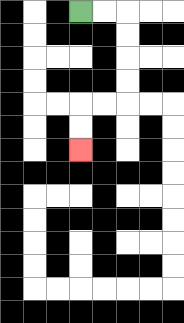{'start': '[3, 0]', 'end': '[3, 6]', 'path_directions': 'R,R,D,D,D,D,L,L,D,D', 'path_coordinates': '[[3, 0], [4, 0], [5, 0], [5, 1], [5, 2], [5, 3], [5, 4], [4, 4], [3, 4], [3, 5], [3, 6]]'}